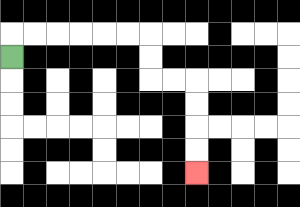{'start': '[0, 2]', 'end': '[8, 7]', 'path_directions': 'U,R,R,R,R,R,R,D,D,R,R,D,D,D,D', 'path_coordinates': '[[0, 2], [0, 1], [1, 1], [2, 1], [3, 1], [4, 1], [5, 1], [6, 1], [6, 2], [6, 3], [7, 3], [8, 3], [8, 4], [8, 5], [8, 6], [8, 7]]'}